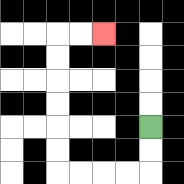{'start': '[6, 5]', 'end': '[4, 1]', 'path_directions': 'D,D,L,L,L,L,U,U,U,U,U,U,R,R', 'path_coordinates': '[[6, 5], [6, 6], [6, 7], [5, 7], [4, 7], [3, 7], [2, 7], [2, 6], [2, 5], [2, 4], [2, 3], [2, 2], [2, 1], [3, 1], [4, 1]]'}